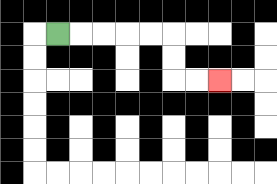{'start': '[2, 1]', 'end': '[9, 3]', 'path_directions': 'R,R,R,R,R,D,D,R,R', 'path_coordinates': '[[2, 1], [3, 1], [4, 1], [5, 1], [6, 1], [7, 1], [7, 2], [7, 3], [8, 3], [9, 3]]'}